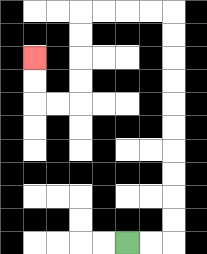{'start': '[5, 10]', 'end': '[1, 2]', 'path_directions': 'R,R,U,U,U,U,U,U,U,U,U,U,L,L,L,L,D,D,D,D,L,L,U,U', 'path_coordinates': '[[5, 10], [6, 10], [7, 10], [7, 9], [7, 8], [7, 7], [7, 6], [7, 5], [7, 4], [7, 3], [7, 2], [7, 1], [7, 0], [6, 0], [5, 0], [4, 0], [3, 0], [3, 1], [3, 2], [3, 3], [3, 4], [2, 4], [1, 4], [1, 3], [1, 2]]'}